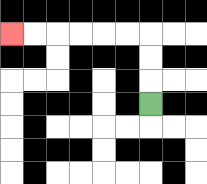{'start': '[6, 4]', 'end': '[0, 1]', 'path_directions': 'U,U,U,L,L,L,L,L,L', 'path_coordinates': '[[6, 4], [6, 3], [6, 2], [6, 1], [5, 1], [4, 1], [3, 1], [2, 1], [1, 1], [0, 1]]'}